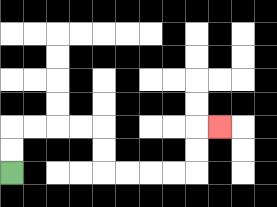{'start': '[0, 7]', 'end': '[9, 5]', 'path_directions': 'U,U,R,R,R,R,D,D,R,R,R,R,U,U,R', 'path_coordinates': '[[0, 7], [0, 6], [0, 5], [1, 5], [2, 5], [3, 5], [4, 5], [4, 6], [4, 7], [5, 7], [6, 7], [7, 7], [8, 7], [8, 6], [8, 5], [9, 5]]'}